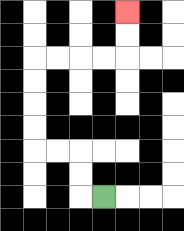{'start': '[4, 8]', 'end': '[5, 0]', 'path_directions': 'L,U,U,L,L,U,U,U,U,R,R,R,R,U,U', 'path_coordinates': '[[4, 8], [3, 8], [3, 7], [3, 6], [2, 6], [1, 6], [1, 5], [1, 4], [1, 3], [1, 2], [2, 2], [3, 2], [4, 2], [5, 2], [5, 1], [5, 0]]'}